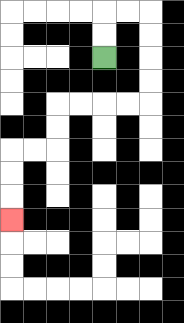{'start': '[4, 2]', 'end': '[0, 9]', 'path_directions': 'U,U,R,R,D,D,D,D,L,L,L,L,D,D,L,L,D,D,D', 'path_coordinates': '[[4, 2], [4, 1], [4, 0], [5, 0], [6, 0], [6, 1], [6, 2], [6, 3], [6, 4], [5, 4], [4, 4], [3, 4], [2, 4], [2, 5], [2, 6], [1, 6], [0, 6], [0, 7], [0, 8], [0, 9]]'}